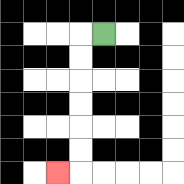{'start': '[4, 1]', 'end': '[2, 7]', 'path_directions': 'L,D,D,D,D,D,D,L', 'path_coordinates': '[[4, 1], [3, 1], [3, 2], [3, 3], [3, 4], [3, 5], [3, 6], [3, 7], [2, 7]]'}